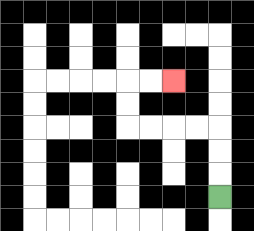{'start': '[9, 8]', 'end': '[7, 3]', 'path_directions': 'U,U,U,L,L,L,L,U,U,R,R', 'path_coordinates': '[[9, 8], [9, 7], [9, 6], [9, 5], [8, 5], [7, 5], [6, 5], [5, 5], [5, 4], [5, 3], [6, 3], [7, 3]]'}